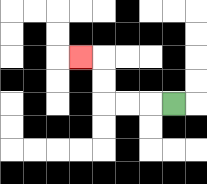{'start': '[7, 4]', 'end': '[3, 2]', 'path_directions': 'L,L,L,U,U,L', 'path_coordinates': '[[7, 4], [6, 4], [5, 4], [4, 4], [4, 3], [4, 2], [3, 2]]'}